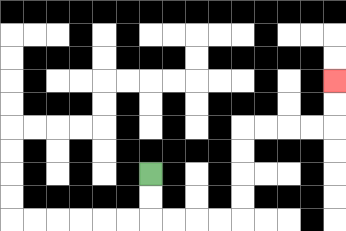{'start': '[6, 7]', 'end': '[14, 3]', 'path_directions': 'D,D,R,R,R,R,U,U,U,U,R,R,R,R,U,U', 'path_coordinates': '[[6, 7], [6, 8], [6, 9], [7, 9], [8, 9], [9, 9], [10, 9], [10, 8], [10, 7], [10, 6], [10, 5], [11, 5], [12, 5], [13, 5], [14, 5], [14, 4], [14, 3]]'}